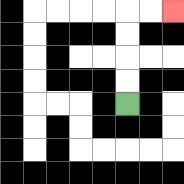{'start': '[5, 4]', 'end': '[7, 0]', 'path_directions': 'U,U,U,U,R,R', 'path_coordinates': '[[5, 4], [5, 3], [5, 2], [5, 1], [5, 0], [6, 0], [7, 0]]'}